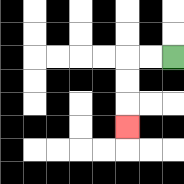{'start': '[7, 2]', 'end': '[5, 5]', 'path_directions': 'L,L,D,D,D', 'path_coordinates': '[[7, 2], [6, 2], [5, 2], [5, 3], [5, 4], [5, 5]]'}